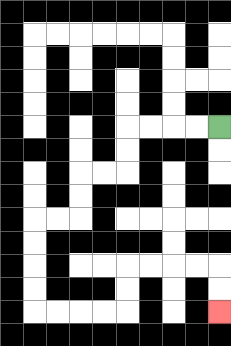{'start': '[9, 5]', 'end': '[9, 13]', 'path_directions': 'L,L,L,L,D,D,L,L,D,D,L,L,D,D,D,D,R,R,R,R,U,U,R,R,R,R,D,D', 'path_coordinates': '[[9, 5], [8, 5], [7, 5], [6, 5], [5, 5], [5, 6], [5, 7], [4, 7], [3, 7], [3, 8], [3, 9], [2, 9], [1, 9], [1, 10], [1, 11], [1, 12], [1, 13], [2, 13], [3, 13], [4, 13], [5, 13], [5, 12], [5, 11], [6, 11], [7, 11], [8, 11], [9, 11], [9, 12], [9, 13]]'}